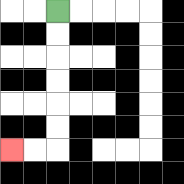{'start': '[2, 0]', 'end': '[0, 6]', 'path_directions': 'D,D,D,D,D,D,L,L', 'path_coordinates': '[[2, 0], [2, 1], [2, 2], [2, 3], [2, 4], [2, 5], [2, 6], [1, 6], [0, 6]]'}